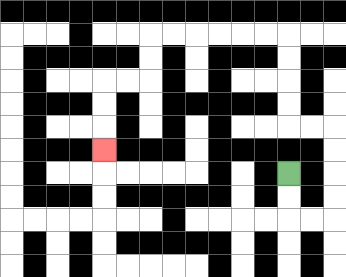{'start': '[12, 7]', 'end': '[4, 6]', 'path_directions': 'D,D,R,R,U,U,U,U,L,L,U,U,U,U,L,L,L,L,L,L,D,D,L,L,D,D,D', 'path_coordinates': '[[12, 7], [12, 8], [12, 9], [13, 9], [14, 9], [14, 8], [14, 7], [14, 6], [14, 5], [13, 5], [12, 5], [12, 4], [12, 3], [12, 2], [12, 1], [11, 1], [10, 1], [9, 1], [8, 1], [7, 1], [6, 1], [6, 2], [6, 3], [5, 3], [4, 3], [4, 4], [4, 5], [4, 6]]'}